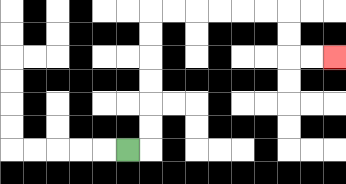{'start': '[5, 6]', 'end': '[14, 2]', 'path_directions': 'R,U,U,U,U,U,U,R,R,R,R,R,R,D,D,R,R', 'path_coordinates': '[[5, 6], [6, 6], [6, 5], [6, 4], [6, 3], [6, 2], [6, 1], [6, 0], [7, 0], [8, 0], [9, 0], [10, 0], [11, 0], [12, 0], [12, 1], [12, 2], [13, 2], [14, 2]]'}